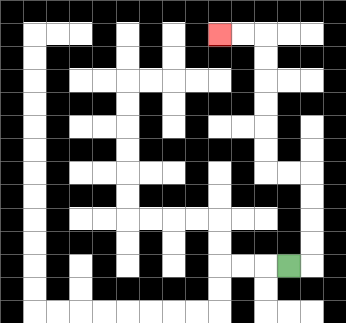{'start': '[12, 11]', 'end': '[9, 1]', 'path_directions': 'R,U,U,U,U,L,L,U,U,U,U,U,U,L,L', 'path_coordinates': '[[12, 11], [13, 11], [13, 10], [13, 9], [13, 8], [13, 7], [12, 7], [11, 7], [11, 6], [11, 5], [11, 4], [11, 3], [11, 2], [11, 1], [10, 1], [9, 1]]'}